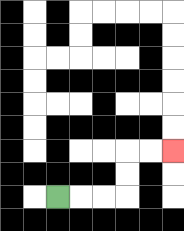{'start': '[2, 8]', 'end': '[7, 6]', 'path_directions': 'R,R,R,U,U,R,R', 'path_coordinates': '[[2, 8], [3, 8], [4, 8], [5, 8], [5, 7], [5, 6], [6, 6], [7, 6]]'}